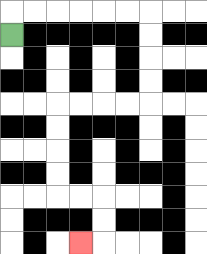{'start': '[0, 1]', 'end': '[3, 10]', 'path_directions': 'U,R,R,R,R,R,R,D,D,D,D,L,L,L,L,D,D,D,D,R,R,D,D,L', 'path_coordinates': '[[0, 1], [0, 0], [1, 0], [2, 0], [3, 0], [4, 0], [5, 0], [6, 0], [6, 1], [6, 2], [6, 3], [6, 4], [5, 4], [4, 4], [3, 4], [2, 4], [2, 5], [2, 6], [2, 7], [2, 8], [3, 8], [4, 8], [4, 9], [4, 10], [3, 10]]'}